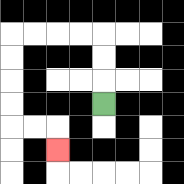{'start': '[4, 4]', 'end': '[2, 6]', 'path_directions': 'U,U,U,L,L,L,L,D,D,D,D,R,R,D', 'path_coordinates': '[[4, 4], [4, 3], [4, 2], [4, 1], [3, 1], [2, 1], [1, 1], [0, 1], [0, 2], [0, 3], [0, 4], [0, 5], [1, 5], [2, 5], [2, 6]]'}